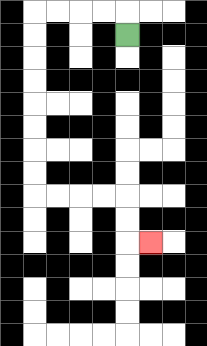{'start': '[5, 1]', 'end': '[6, 10]', 'path_directions': 'U,L,L,L,L,D,D,D,D,D,D,D,D,R,R,R,R,D,D,R', 'path_coordinates': '[[5, 1], [5, 0], [4, 0], [3, 0], [2, 0], [1, 0], [1, 1], [1, 2], [1, 3], [1, 4], [1, 5], [1, 6], [1, 7], [1, 8], [2, 8], [3, 8], [4, 8], [5, 8], [5, 9], [5, 10], [6, 10]]'}